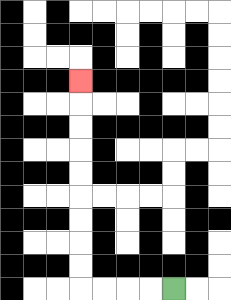{'start': '[7, 12]', 'end': '[3, 3]', 'path_directions': 'L,L,L,L,U,U,U,U,U,U,U,U,U', 'path_coordinates': '[[7, 12], [6, 12], [5, 12], [4, 12], [3, 12], [3, 11], [3, 10], [3, 9], [3, 8], [3, 7], [3, 6], [3, 5], [3, 4], [3, 3]]'}